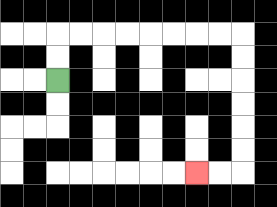{'start': '[2, 3]', 'end': '[8, 7]', 'path_directions': 'U,U,R,R,R,R,R,R,R,R,D,D,D,D,D,D,L,L', 'path_coordinates': '[[2, 3], [2, 2], [2, 1], [3, 1], [4, 1], [5, 1], [6, 1], [7, 1], [8, 1], [9, 1], [10, 1], [10, 2], [10, 3], [10, 4], [10, 5], [10, 6], [10, 7], [9, 7], [8, 7]]'}